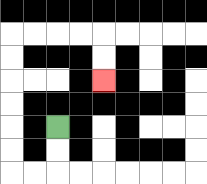{'start': '[2, 5]', 'end': '[4, 3]', 'path_directions': 'D,D,L,L,U,U,U,U,U,U,R,R,R,R,D,D', 'path_coordinates': '[[2, 5], [2, 6], [2, 7], [1, 7], [0, 7], [0, 6], [0, 5], [0, 4], [0, 3], [0, 2], [0, 1], [1, 1], [2, 1], [3, 1], [4, 1], [4, 2], [4, 3]]'}